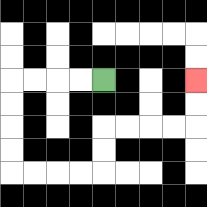{'start': '[4, 3]', 'end': '[8, 3]', 'path_directions': 'L,L,L,L,D,D,D,D,R,R,R,R,U,U,R,R,R,R,U,U', 'path_coordinates': '[[4, 3], [3, 3], [2, 3], [1, 3], [0, 3], [0, 4], [0, 5], [0, 6], [0, 7], [1, 7], [2, 7], [3, 7], [4, 7], [4, 6], [4, 5], [5, 5], [6, 5], [7, 5], [8, 5], [8, 4], [8, 3]]'}